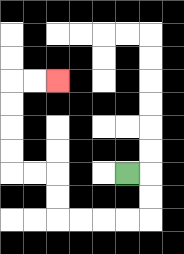{'start': '[5, 7]', 'end': '[2, 3]', 'path_directions': 'R,D,D,L,L,L,L,U,U,L,L,U,U,U,U,R,R', 'path_coordinates': '[[5, 7], [6, 7], [6, 8], [6, 9], [5, 9], [4, 9], [3, 9], [2, 9], [2, 8], [2, 7], [1, 7], [0, 7], [0, 6], [0, 5], [0, 4], [0, 3], [1, 3], [2, 3]]'}